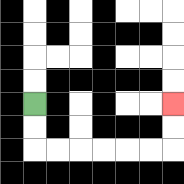{'start': '[1, 4]', 'end': '[7, 4]', 'path_directions': 'D,D,R,R,R,R,R,R,U,U', 'path_coordinates': '[[1, 4], [1, 5], [1, 6], [2, 6], [3, 6], [4, 6], [5, 6], [6, 6], [7, 6], [7, 5], [7, 4]]'}